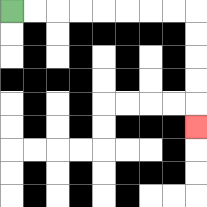{'start': '[0, 0]', 'end': '[8, 5]', 'path_directions': 'R,R,R,R,R,R,R,R,D,D,D,D,D', 'path_coordinates': '[[0, 0], [1, 0], [2, 0], [3, 0], [4, 0], [5, 0], [6, 0], [7, 0], [8, 0], [8, 1], [8, 2], [8, 3], [8, 4], [8, 5]]'}